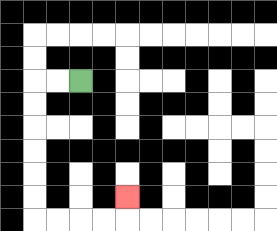{'start': '[3, 3]', 'end': '[5, 8]', 'path_directions': 'L,L,D,D,D,D,D,D,R,R,R,R,U', 'path_coordinates': '[[3, 3], [2, 3], [1, 3], [1, 4], [1, 5], [1, 6], [1, 7], [1, 8], [1, 9], [2, 9], [3, 9], [4, 9], [5, 9], [5, 8]]'}